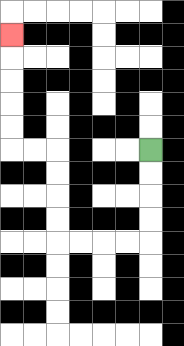{'start': '[6, 6]', 'end': '[0, 1]', 'path_directions': 'D,D,D,D,L,L,L,L,U,U,U,U,L,L,U,U,U,U,U', 'path_coordinates': '[[6, 6], [6, 7], [6, 8], [6, 9], [6, 10], [5, 10], [4, 10], [3, 10], [2, 10], [2, 9], [2, 8], [2, 7], [2, 6], [1, 6], [0, 6], [0, 5], [0, 4], [0, 3], [0, 2], [0, 1]]'}